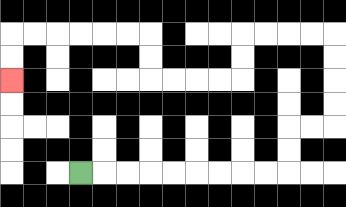{'start': '[3, 7]', 'end': '[0, 3]', 'path_directions': 'R,R,R,R,R,R,R,R,R,U,U,R,R,U,U,U,U,L,L,L,L,D,D,L,L,L,L,U,U,L,L,L,L,L,L,D,D', 'path_coordinates': '[[3, 7], [4, 7], [5, 7], [6, 7], [7, 7], [8, 7], [9, 7], [10, 7], [11, 7], [12, 7], [12, 6], [12, 5], [13, 5], [14, 5], [14, 4], [14, 3], [14, 2], [14, 1], [13, 1], [12, 1], [11, 1], [10, 1], [10, 2], [10, 3], [9, 3], [8, 3], [7, 3], [6, 3], [6, 2], [6, 1], [5, 1], [4, 1], [3, 1], [2, 1], [1, 1], [0, 1], [0, 2], [0, 3]]'}